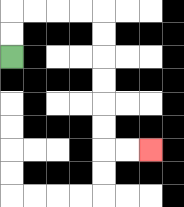{'start': '[0, 2]', 'end': '[6, 6]', 'path_directions': 'U,U,R,R,R,R,D,D,D,D,D,D,R,R', 'path_coordinates': '[[0, 2], [0, 1], [0, 0], [1, 0], [2, 0], [3, 0], [4, 0], [4, 1], [4, 2], [4, 3], [4, 4], [4, 5], [4, 6], [5, 6], [6, 6]]'}